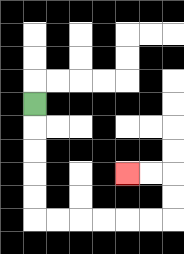{'start': '[1, 4]', 'end': '[5, 7]', 'path_directions': 'D,D,D,D,D,R,R,R,R,R,R,U,U,L,L', 'path_coordinates': '[[1, 4], [1, 5], [1, 6], [1, 7], [1, 8], [1, 9], [2, 9], [3, 9], [4, 9], [5, 9], [6, 9], [7, 9], [7, 8], [7, 7], [6, 7], [5, 7]]'}